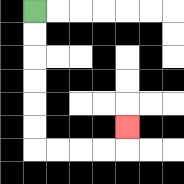{'start': '[1, 0]', 'end': '[5, 5]', 'path_directions': 'D,D,D,D,D,D,R,R,R,R,U', 'path_coordinates': '[[1, 0], [1, 1], [1, 2], [1, 3], [1, 4], [1, 5], [1, 6], [2, 6], [3, 6], [4, 6], [5, 6], [5, 5]]'}